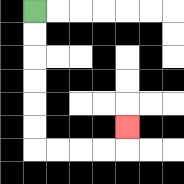{'start': '[1, 0]', 'end': '[5, 5]', 'path_directions': 'D,D,D,D,D,D,R,R,R,R,U', 'path_coordinates': '[[1, 0], [1, 1], [1, 2], [1, 3], [1, 4], [1, 5], [1, 6], [2, 6], [3, 6], [4, 6], [5, 6], [5, 5]]'}